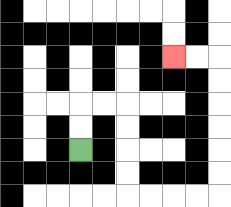{'start': '[3, 6]', 'end': '[7, 2]', 'path_directions': 'U,U,R,R,D,D,D,D,R,R,R,R,U,U,U,U,U,U,L,L', 'path_coordinates': '[[3, 6], [3, 5], [3, 4], [4, 4], [5, 4], [5, 5], [5, 6], [5, 7], [5, 8], [6, 8], [7, 8], [8, 8], [9, 8], [9, 7], [9, 6], [9, 5], [9, 4], [9, 3], [9, 2], [8, 2], [7, 2]]'}